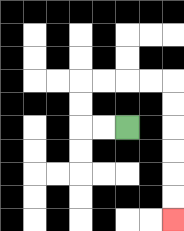{'start': '[5, 5]', 'end': '[7, 9]', 'path_directions': 'L,L,U,U,R,R,R,R,D,D,D,D,D,D', 'path_coordinates': '[[5, 5], [4, 5], [3, 5], [3, 4], [3, 3], [4, 3], [5, 3], [6, 3], [7, 3], [7, 4], [7, 5], [7, 6], [7, 7], [7, 8], [7, 9]]'}